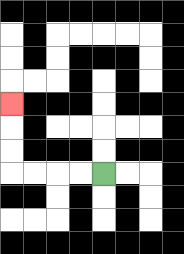{'start': '[4, 7]', 'end': '[0, 4]', 'path_directions': 'L,L,L,L,U,U,U', 'path_coordinates': '[[4, 7], [3, 7], [2, 7], [1, 7], [0, 7], [0, 6], [0, 5], [0, 4]]'}